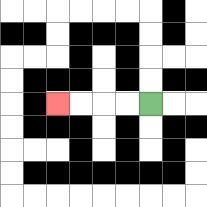{'start': '[6, 4]', 'end': '[2, 4]', 'path_directions': 'L,L,L,L', 'path_coordinates': '[[6, 4], [5, 4], [4, 4], [3, 4], [2, 4]]'}